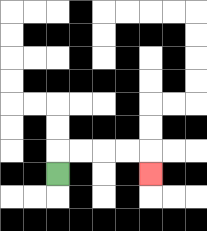{'start': '[2, 7]', 'end': '[6, 7]', 'path_directions': 'U,R,R,R,R,D', 'path_coordinates': '[[2, 7], [2, 6], [3, 6], [4, 6], [5, 6], [6, 6], [6, 7]]'}